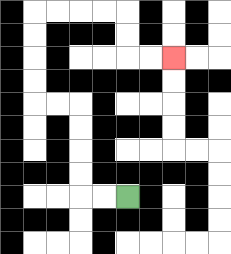{'start': '[5, 8]', 'end': '[7, 2]', 'path_directions': 'L,L,U,U,U,U,L,L,U,U,U,U,R,R,R,R,D,D,R,R', 'path_coordinates': '[[5, 8], [4, 8], [3, 8], [3, 7], [3, 6], [3, 5], [3, 4], [2, 4], [1, 4], [1, 3], [1, 2], [1, 1], [1, 0], [2, 0], [3, 0], [4, 0], [5, 0], [5, 1], [5, 2], [6, 2], [7, 2]]'}